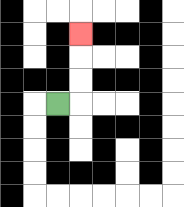{'start': '[2, 4]', 'end': '[3, 1]', 'path_directions': 'R,U,U,U', 'path_coordinates': '[[2, 4], [3, 4], [3, 3], [3, 2], [3, 1]]'}